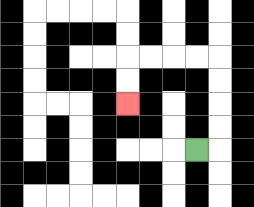{'start': '[8, 6]', 'end': '[5, 4]', 'path_directions': 'R,U,U,U,U,L,L,L,L,D,D', 'path_coordinates': '[[8, 6], [9, 6], [9, 5], [9, 4], [9, 3], [9, 2], [8, 2], [7, 2], [6, 2], [5, 2], [5, 3], [5, 4]]'}